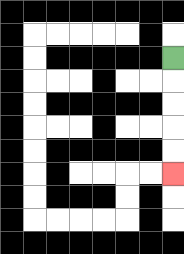{'start': '[7, 2]', 'end': '[7, 7]', 'path_directions': 'D,D,D,D,D', 'path_coordinates': '[[7, 2], [7, 3], [7, 4], [7, 5], [7, 6], [7, 7]]'}